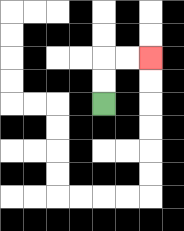{'start': '[4, 4]', 'end': '[6, 2]', 'path_directions': 'U,U,R,R', 'path_coordinates': '[[4, 4], [4, 3], [4, 2], [5, 2], [6, 2]]'}